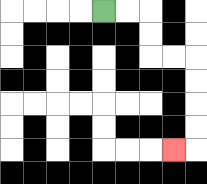{'start': '[4, 0]', 'end': '[7, 6]', 'path_directions': 'R,R,D,D,R,R,D,D,D,D,L', 'path_coordinates': '[[4, 0], [5, 0], [6, 0], [6, 1], [6, 2], [7, 2], [8, 2], [8, 3], [8, 4], [8, 5], [8, 6], [7, 6]]'}